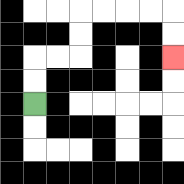{'start': '[1, 4]', 'end': '[7, 2]', 'path_directions': 'U,U,R,R,U,U,R,R,R,R,D,D', 'path_coordinates': '[[1, 4], [1, 3], [1, 2], [2, 2], [3, 2], [3, 1], [3, 0], [4, 0], [5, 0], [6, 0], [7, 0], [7, 1], [7, 2]]'}